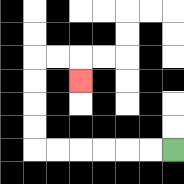{'start': '[7, 6]', 'end': '[3, 3]', 'path_directions': 'L,L,L,L,L,L,U,U,U,U,R,R,D', 'path_coordinates': '[[7, 6], [6, 6], [5, 6], [4, 6], [3, 6], [2, 6], [1, 6], [1, 5], [1, 4], [1, 3], [1, 2], [2, 2], [3, 2], [3, 3]]'}